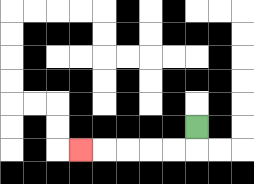{'start': '[8, 5]', 'end': '[3, 6]', 'path_directions': 'D,L,L,L,L,L', 'path_coordinates': '[[8, 5], [8, 6], [7, 6], [6, 6], [5, 6], [4, 6], [3, 6]]'}